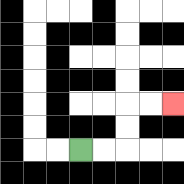{'start': '[3, 6]', 'end': '[7, 4]', 'path_directions': 'R,R,U,U,R,R', 'path_coordinates': '[[3, 6], [4, 6], [5, 6], [5, 5], [5, 4], [6, 4], [7, 4]]'}